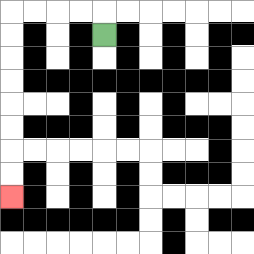{'start': '[4, 1]', 'end': '[0, 8]', 'path_directions': 'U,L,L,L,L,D,D,D,D,D,D,D,D', 'path_coordinates': '[[4, 1], [4, 0], [3, 0], [2, 0], [1, 0], [0, 0], [0, 1], [0, 2], [0, 3], [0, 4], [0, 5], [0, 6], [0, 7], [0, 8]]'}